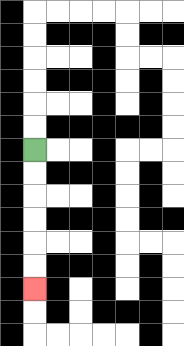{'start': '[1, 6]', 'end': '[1, 12]', 'path_directions': 'D,D,D,D,D,D', 'path_coordinates': '[[1, 6], [1, 7], [1, 8], [1, 9], [1, 10], [1, 11], [1, 12]]'}